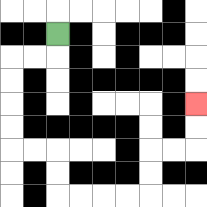{'start': '[2, 1]', 'end': '[8, 4]', 'path_directions': 'D,L,L,D,D,D,D,R,R,D,D,R,R,R,R,U,U,R,R,U,U', 'path_coordinates': '[[2, 1], [2, 2], [1, 2], [0, 2], [0, 3], [0, 4], [0, 5], [0, 6], [1, 6], [2, 6], [2, 7], [2, 8], [3, 8], [4, 8], [5, 8], [6, 8], [6, 7], [6, 6], [7, 6], [8, 6], [8, 5], [8, 4]]'}